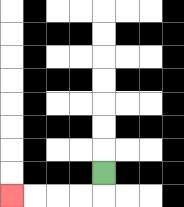{'start': '[4, 7]', 'end': '[0, 8]', 'path_directions': 'D,L,L,L,L', 'path_coordinates': '[[4, 7], [4, 8], [3, 8], [2, 8], [1, 8], [0, 8]]'}